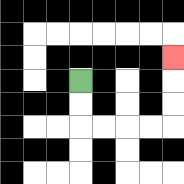{'start': '[3, 3]', 'end': '[7, 2]', 'path_directions': 'D,D,R,R,R,R,U,U,U', 'path_coordinates': '[[3, 3], [3, 4], [3, 5], [4, 5], [5, 5], [6, 5], [7, 5], [7, 4], [7, 3], [7, 2]]'}